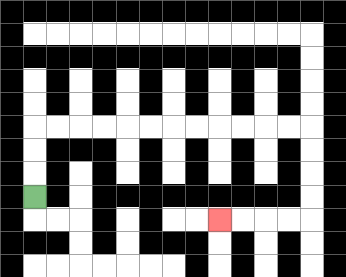{'start': '[1, 8]', 'end': '[9, 9]', 'path_directions': 'U,U,U,R,R,R,R,R,R,R,R,R,R,R,R,D,D,D,D,L,L,L,L', 'path_coordinates': '[[1, 8], [1, 7], [1, 6], [1, 5], [2, 5], [3, 5], [4, 5], [5, 5], [6, 5], [7, 5], [8, 5], [9, 5], [10, 5], [11, 5], [12, 5], [13, 5], [13, 6], [13, 7], [13, 8], [13, 9], [12, 9], [11, 9], [10, 9], [9, 9]]'}